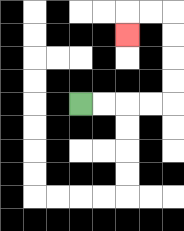{'start': '[3, 4]', 'end': '[5, 1]', 'path_directions': 'R,R,R,R,U,U,U,U,L,L,D', 'path_coordinates': '[[3, 4], [4, 4], [5, 4], [6, 4], [7, 4], [7, 3], [7, 2], [7, 1], [7, 0], [6, 0], [5, 0], [5, 1]]'}